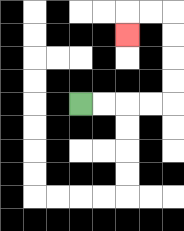{'start': '[3, 4]', 'end': '[5, 1]', 'path_directions': 'R,R,R,R,U,U,U,U,L,L,D', 'path_coordinates': '[[3, 4], [4, 4], [5, 4], [6, 4], [7, 4], [7, 3], [7, 2], [7, 1], [7, 0], [6, 0], [5, 0], [5, 1]]'}